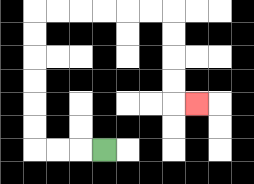{'start': '[4, 6]', 'end': '[8, 4]', 'path_directions': 'L,L,L,U,U,U,U,U,U,R,R,R,R,R,R,D,D,D,D,R', 'path_coordinates': '[[4, 6], [3, 6], [2, 6], [1, 6], [1, 5], [1, 4], [1, 3], [1, 2], [1, 1], [1, 0], [2, 0], [3, 0], [4, 0], [5, 0], [6, 0], [7, 0], [7, 1], [7, 2], [7, 3], [7, 4], [8, 4]]'}